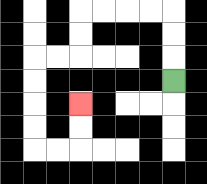{'start': '[7, 3]', 'end': '[3, 4]', 'path_directions': 'U,U,U,L,L,L,L,D,D,L,L,D,D,D,D,R,R,U,U', 'path_coordinates': '[[7, 3], [7, 2], [7, 1], [7, 0], [6, 0], [5, 0], [4, 0], [3, 0], [3, 1], [3, 2], [2, 2], [1, 2], [1, 3], [1, 4], [1, 5], [1, 6], [2, 6], [3, 6], [3, 5], [3, 4]]'}